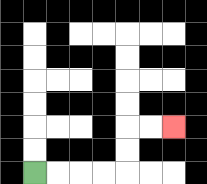{'start': '[1, 7]', 'end': '[7, 5]', 'path_directions': 'R,R,R,R,U,U,R,R', 'path_coordinates': '[[1, 7], [2, 7], [3, 7], [4, 7], [5, 7], [5, 6], [5, 5], [6, 5], [7, 5]]'}